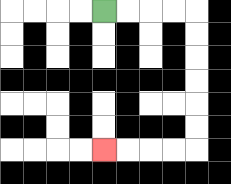{'start': '[4, 0]', 'end': '[4, 6]', 'path_directions': 'R,R,R,R,D,D,D,D,D,D,L,L,L,L', 'path_coordinates': '[[4, 0], [5, 0], [6, 0], [7, 0], [8, 0], [8, 1], [8, 2], [8, 3], [8, 4], [8, 5], [8, 6], [7, 6], [6, 6], [5, 6], [4, 6]]'}